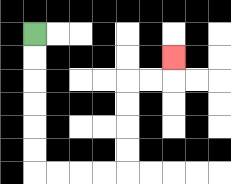{'start': '[1, 1]', 'end': '[7, 2]', 'path_directions': 'D,D,D,D,D,D,R,R,R,R,U,U,U,U,R,R,U', 'path_coordinates': '[[1, 1], [1, 2], [1, 3], [1, 4], [1, 5], [1, 6], [1, 7], [2, 7], [3, 7], [4, 7], [5, 7], [5, 6], [5, 5], [5, 4], [5, 3], [6, 3], [7, 3], [7, 2]]'}